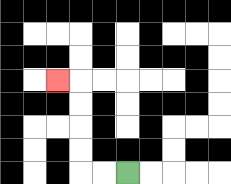{'start': '[5, 7]', 'end': '[2, 3]', 'path_directions': 'L,L,U,U,U,U,L', 'path_coordinates': '[[5, 7], [4, 7], [3, 7], [3, 6], [3, 5], [3, 4], [3, 3], [2, 3]]'}